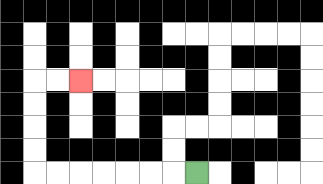{'start': '[8, 7]', 'end': '[3, 3]', 'path_directions': 'L,L,L,L,L,L,L,U,U,U,U,R,R', 'path_coordinates': '[[8, 7], [7, 7], [6, 7], [5, 7], [4, 7], [3, 7], [2, 7], [1, 7], [1, 6], [1, 5], [1, 4], [1, 3], [2, 3], [3, 3]]'}